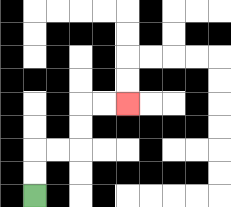{'start': '[1, 8]', 'end': '[5, 4]', 'path_directions': 'U,U,R,R,U,U,R,R', 'path_coordinates': '[[1, 8], [1, 7], [1, 6], [2, 6], [3, 6], [3, 5], [3, 4], [4, 4], [5, 4]]'}